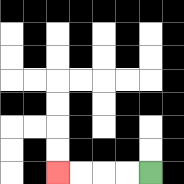{'start': '[6, 7]', 'end': '[2, 7]', 'path_directions': 'L,L,L,L', 'path_coordinates': '[[6, 7], [5, 7], [4, 7], [3, 7], [2, 7]]'}